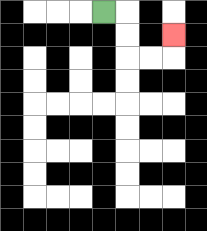{'start': '[4, 0]', 'end': '[7, 1]', 'path_directions': 'R,D,D,R,R,U', 'path_coordinates': '[[4, 0], [5, 0], [5, 1], [5, 2], [6, 2], [7, 2], [7, 1]]'}